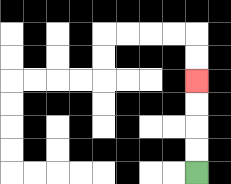{'start': '[8, 7]', 'end': '[8, 3]', 'path_directions': 'U,U,U,U', 'path_coordinates': '[[8, 7], [8, 6], [8, 5], [8, 4], [8, 3]]'}